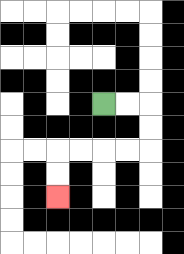{'start': '[4, 4]', 'end': '[2, 8]', 'path_directions': 'R,R,D,D,L,L,L,L,D,D', 'path_coordinates': '[[4, 4], [5, 4], [6, 4], [6, 5], [6, 6], [5, 6], [4, 6], [3, 6], [2, 6], [2, 7], [2, 8]]'}